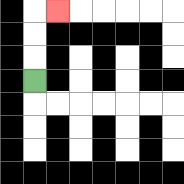{'start': '[1, 3]', 'end': '[2, 0]', 'path_directions': 'U,U,U,R', 'path_coordinates': '[[1, 3], [1, 2], [1, 1], [1, 0], [2, 0]]'}